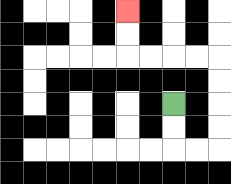{'start': '[7, 4]', 'end': '[5, 0]', 'path_directions': 'D,D,R,R,U,U,U,U,L,L,L,L,U,U', 'path_coordinates': '[[7, 4], [7, 5], [7, 6], [8, 6], [9, 6], [9, 5], [9, 4], [9, 3], [9, 2], [8, 2], [7, 2], [6, 2], [5, 2], [5, 1], [5, 0]]'}